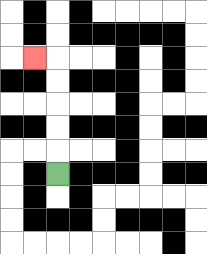{'start': '[2, 7]', 'end': '[1, 2]', 'path_directions': 'U,U,U,U,U,L', 'path_coordinates': '[[2, 7], [2, 6], [2, 5], [2, 4], [2, 3], [2, 2], [1, 2]]'}